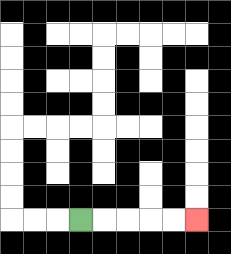{'start': '[3, 9]', 'end': '[8, 9]', 'path_directions': 'R,R,R,R,R', 'path_coordinates': '[[3, 9], [4, 9], [5, 9], [6, 9], [7, 9], [8, 9]]'}